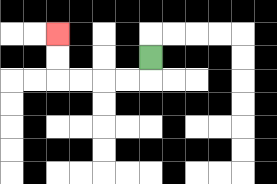{'start': '[6, 2]', 'end': '[2, 1]', 'path_directions': 'D,L,L,L,L,U,U', 'path_coordinates': '[[6, 2], [6, 3], [5, 3], [4, 3], [3, 3], [2, 3], [2, 2], [2, 1]]'}